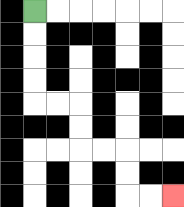{'start': '[1, 0]', 'end': '[7, 8]', 'path_directions': 'D,D,D,D,R,R,D,D,R,R,D,D,R,R', 'path_coordinates': '[[1, 0], [1, 1], [1, 2], [1, 3], [1, 4], [2, 4], [3, 4], [3, 5], [3, 6], [4, 6], [5, 6], [5, 7], [5, 8], [6, 8], [7, 8]]'}